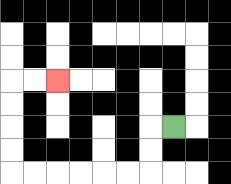{'start': '[7, 5]', 'end': '[2, 3]', 'path_directions': 'L,D,D,L,L,L,L,L,L,U,U,U,U,R,R', 'path_coordinates': '[[7, 5], [6, 5], [6, 6], [6, 7], [5, 7], [4, 7], [3, 7], [2, 7], [1, 7], [0, 7], [0, 6], [0, 5], [0, 4], [0, 3], [1, 3], [2, 3]]'}